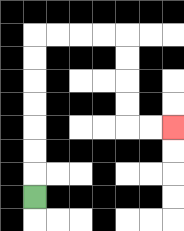{'start': '[1, 8]', 'end': '[7, 5]', 'path_directions': 'U,U,U,U,U,U,U,R,R,R,R,D,D,D,D,R,R', 'path_coordinates': '[[1, 8], [1, 7], [1, 6], [1, 5], [1, 4], [1, 3], [1, 2], [1, 1], [2, 1], [3, 1], [4, 1], [5, 1], [5, 2], [5, 3], [5, 4], [5, 5], [6, 5], [7, 5]]'}